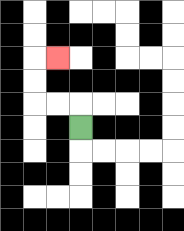{'start': '[3, 5]', 'end': '[2, 2]', 'path_directions': 'U,L,L,U,U,R', 'path_coordinates': '[[3, 5], [3, 4], [2, 4], [1, 4], [1, 3], [1, 2], [2, 2]]'}